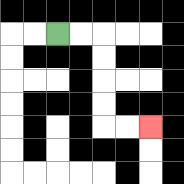{'start': '[2, 1]', 'end': '[6, 5]', 'path_directions': 'R,R,D,D,D,D,R,R', 'path_coordinates': '[[2, 1], [3, 1], [4, 1], [4, 2], [4, 3], [4, 4], [4, 5], [5, 5], [6, 5]]'}